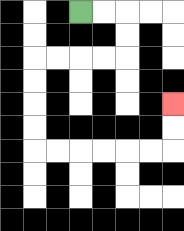{'start': '[3, 0]', 'end': '[7, 4]', 'path_directions': 'R,R,D,D,L,L,L,L,D,D,D,D,R,R,R,R,R,R,U,U', 'path_coordinates': '[[3, 0], [4, 0], [5, 0], [5, 1], [5, 2], [4, 2], [3, 2], [2, 2], [1, 2], [1, 3], [1, 4], [1, 5], [1, 6], [2, 6], [3, 6], [4, 6], [5, 6], [6, 6], [7, 6], [7, 5], [7, 4]]'}